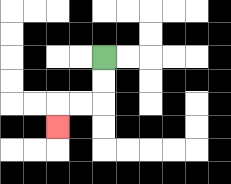{'start': '[4, 2]', 'end': '[2, 5]', 'path_directions': 'D,D,L,L,D', 'path_coordinates': '[[4, 2], [4, 3], [4, 4], [3, 4], [2, 4], [2, 5]]'}